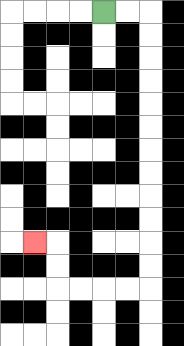{'start': '[4, 0]', 'end': '[1, 10]', 'path_directions': 'R,R,D,D,D,D,D,D,D,D,D,D,D,D,L,L,L,L,U,U,L', 'path_coordinates': '[[4, 0], [5, 0], [6, 0], [6, 1], [6, 2], [6, 3], [6, 4], [6, 5], [6, 6], [6, 7], [6, 8], [6, 9], [6, 10], [6, 11], [6, 12], [5, 12], [4, 12], [3, 12], [2, 12], [2, 11], [2, 10], [1, 10]]'}